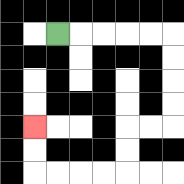{'start': '[2, 1]', 'end': '[1, 5]', 'path_directions': 'R,R,R,R,R,D,D,D,D,L,L,D,D,L,L,L,L,U,U', 'path_coordinates': '[[2, 1], [3, 1], [4, 1], [5, 1], [6, 1], [7, 1], [7, 2], [7, 3], [7, 4], [7, 5], [6, 5], [5, 5], [5, 6], [5, 7], [4, 7], [3, 7], [2, 7], [1, 7], [1, 6], [1, 5]]'}